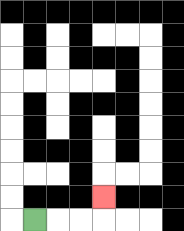{'start': '[1, 9]', 'end': '[4, 8]', 'path_directions': 'R,R,R,U', 'path_coordinates': '[[1, 9], [2, 9], [3, 9], [4, 9], [4, 8]]'}